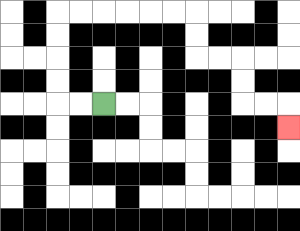{'start': '[4, 4]', 'end': '[12, 5]', 'path_directions': 'L,L,U,U,U,U,R,R,R,R,R,R,D,D,R,R,D,D,R,R,D', 'path_coordinates': '[[4, 4], [3, 4], [2, 4], [2, 3], [2, 2], [2, 1], [2, 0], [3, 0], [4, 0], [5, 0], [6, 0], [7, 0], [8, 0], [8, 1], [8, 2], [9, 2], [10, 2], [10, 3], [10, 4], [11, 4], [12, 4], [12, 5]]'}